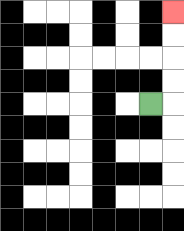{'start': '[6, 4]', 'end': '[7, 0]', 'path_directions': 'R,U,U,U,U', 'path_coordinates': '[[6, 4], [7, 4], [7, 3], [7, 2], [7, 1], [7, 0]]'}